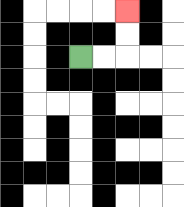{'start': '[3, 2]', 'end': '[5, 0]', 'path_directions': 'R,R,U,U', 'path_coordinates': '[[3, 2], [4, 2], [5, 2], [5, 1], [5, 0]]'}